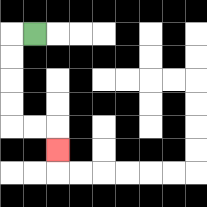{'start': '[1, 1]', 'end': '[2, 6]', 'path_directions': 'L,D,D,D,D,R,R,D', 'path_coordinates': '[[1, 1], [0, 1], [0, 2], [0, 3], [0, 4], [0, 5], [1, 5], [2, 5], [2, 6]]'}